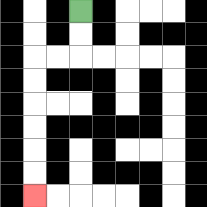{'start': '[3, 0]', 'end': '[1, 8]', 'path_directions': 'D,D,L,L,D,D,D,D,D,D', 'path_coordinates': '[[3, 0], [3, 1], [3, 2], [2, 2], [1, 2], [1, 3], [1, 4], [1, 5], [1, 6], [1, 7], [1, 8]]'}